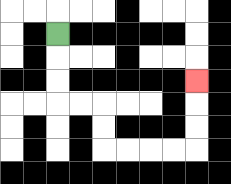{'start': '[2, 1]', 'end': '[8, 3]', 'path_directions': 'D,D,D,R,R,D,D,R,R,R,R,U,U,U', 'path_coordinates': '[[2, 1], [2, 2], [2, 3], [2, 4], [3, 4], [4, 4], [4, 5], [4, 6], [5, 6], [6, 6], [7, 6], [8, 6], [8, 5], [8, 4], [8, 3]]'}